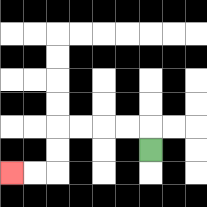{'start': '[6, 6]', 'end': '[0, 7]', 'path_directions': 'U,L,L,L,L,D,D,L,L', 'path_coordinates': '[[6, 6], [6, 5], [5, 5], [4, 5], [3, 5], [2, 5], [2, 6], [2, 7], [1, 7], [0, 7]]'}